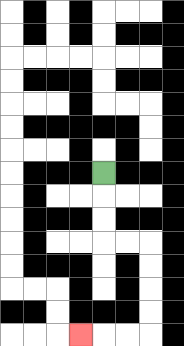{'start': '[4, 7]', 'end': '[3, 14]', 'path_directions': 'D,D,D,R,R,D,D,D,D,L,L,L', 'path_coordinates': '[[4, 7], [4, 8], [4, 9], [4, 10], [5, 10], [6, 10], [6, 11], [6, 12], [6, 13], [6, 14], [5, 14], [4, 14], [3, 14]]'}